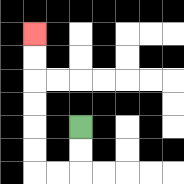{'start': '[3, 5]', 'end': '[1, 1]', 'path_directions': 'D,D,L,L,U,U,U,U,U,U', 'path_coordinates': '[[3, 5], [3, 6], [3, 7], [2, 7], [1, 7], [1, 6], [1, 5], [1, 4], [1, 3], [1, 2], [1, 1]]'}